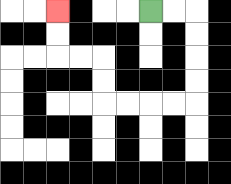{'start': '[6, 0]', 'end': '[2, 0]', 'path_directions': 'R,R,D,D,D,D,L,L,L,L,U,U,L,L,U,U', 'path_coordinates': '[[6, 0], [7, 0], [8, 0], [8, 1], [8, 2], [8, 3], [8, 4], [7, 4], [6, 4], [5, 4], [4, 4], [4, 3], [4, 2], [3, 2], [2, 2], [2, 1], [2, 0]]'}